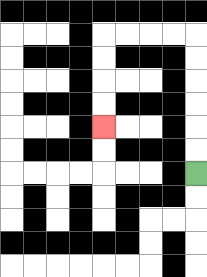{'start': '[8, 7]', 'end': '[4, 5]', 'path_directions': 'U,U,U,U,U,U,L,L,L,L,D,D,D,D', 'path_coordinates': '[[8, 7], [8, 6], [8, 5], [8, 4], [8, 3], [8, 2], [8, 1], [7, 1], [6, 1], [5, 1], [4, 1], [4, 2], [4, 3], [4, 4], [4, 5]]'}